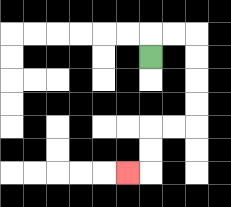{'start': '[6, 2]', 'end': '[5, 7]', 'path_directions': 'U,R,R,D,D,D,D,L,L,D,D,L', 'path_coordinates': '[[6, 2], [6, 1], [7, 1], [8, 1], [8, 2], [8, 3], [8, 4], [8, 5], [7, 5], [6, 5], [6, 6], [6, 7], [5, 7]]'}